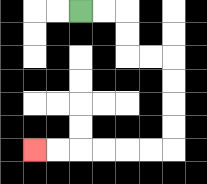{'start': '[3, 0]', 'end': '[1, 6]', 'path_directions': 'R,R,D,D,R,R,D,D,D,D,L,L,L,L,L,L', 'path_coordinates': '[[3, 0], [4, 0], [5, 0], [5, 1], [5, 2], [6, 2], [7, 2], [7, 3], [7, 4], [7, 5], [7, 6], [6, 6], [5, 6], [4, 6], [3, 6], [2, 6], [1, 6]]'}